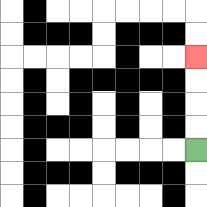{'start': '[8, 6]', 'end': '[8, 2]', 'path_directions': 'U,U,U,U', 'path_coordinates': '[[8, 6], [8, 5], [8, 4], [8, 3], [8, 2]]'}